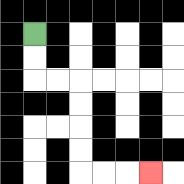{'start': '[1, 1]', 'end': '[6, 7]', 'path_directions': 'D,D,R,R,D,D,D,D,R,R,R', 'path_coordinates': '[[1, 1], [1, 2], [1, 3], [2, 3], [3, 3], [3, 4], [3, 5], [3, 6], [3, 7], [4, 7], [5, 7], [6, 7]]'}